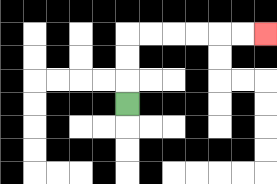{'start': '[5, 4]', 'end': '[11, 1]', 'path_directions': 'U,U,U,R,R,R,R,R,R', 'path_coordinates': '[[5, 4], [5, 3], [5, 2], [5, 1], [6, 1], [7, 1], [8, 1], [9, 1], [10, 1], [11, 1]]'}